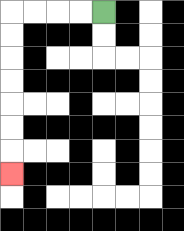{'start': '[4, 0]', 'end': '[0, 7]', 'path_directions': 'L,L,L,L,D,D,D,D,D,D,D', 'path_coordinates': '[[4, 0], [3, 0], [2, 0], [1, 0], [0, 0], [0, 1], [0, 2], [0, 3], [0, 4], [0, 5], [0, 6], [0, 7]]'}